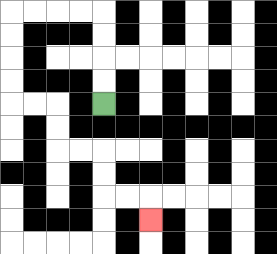{'start': '[4, 4]', 'end': '[6, 9]', 'path_directions': 'U,U,U,U,L,L,L,L,D,D,D,D,R,R,D,D,R,R,D,D,R,R,D', 'path_coordinates': '[[4, 4], [4, 3], [4, 2], [4, 1], [4, 0], [3, 0], [2, 0], [1, 0], [0, 0], [0, 1], [0, 2], [0, 3], [0, 4], [1, 4], [2, 4], [2, 5], [2, 6], [3, 6], [4, 6], [4, 7], [4, 8], [5, 8], [6, 8], [6, 9]]'}